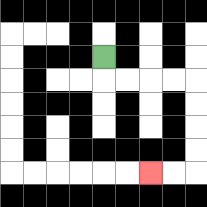{'start': '[4, 2]', 'end': '[6, 7]', 'path_directions': 'D,R,R,R,R,D,D,D,D,L,L', 'path_coordinates': '[[4, 2], [4, 3], [5, 3], [6, 3], [7, 3], [8, 3], [8, 4], [8, 5], [8, 6], [8, 7], [7, 7], [6, 7]]'}